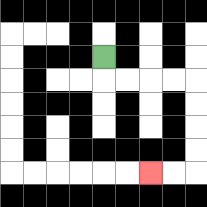{'start': '[4, 2]', 'end': '[6, 7]', 'path_directions': 'D,R,R,R,R,D,D,D,D,L,L', 'path_coordinates': '[[4, 2], [4, 3], [5, 3], [6, 3], [7, 3], [8, 3], [8, 4], [8, 5], [8, 6], [8, 7], [7, 7], [6, 7]]'}